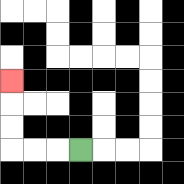{'start': '[3, 6]', 'end': '[0, 3]', 'path_directions': 'L,L,L,U,U,U', 'path_coordinates': '[[3, 6], [2, 6], [1, 6], [0, 6], [0, 5], [0, 4], [0, 3]]'}